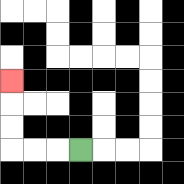{'start': '[3, 6]', 'end': '[0, 3]', 'path_directions': 'L,L,L,U,U,U', 'path_coordinates': '[[3, 6], [2, 6], [1, 6], [0, 6], [0, 5], [0, 4], [0, 3]]'}